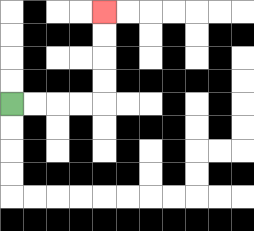{'start': '[0, 4]', 'end': '[4, 0]', 'path_directions': 'R,R,R,R,U,U,U,U', 'path_coordinates': '[[0, 4], [1, 4], [2, 4], [3, 4], [4, 4], [4, 3], [4, 2], [4, 1], [4, 0]]'}